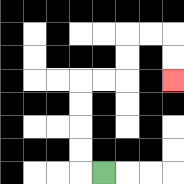{'start': '[4, 7]', 'end': '[7, 3]', 'path_directions': 'L,U,U,U,U,R,R,U,U,R,R,D,D', 'path_coordinates': '[[4, 7], [3, 7], [3, 6], [3, 5], [3, 4], [3, 3], [4, 3], [5, 3], [5, 2], [5, 1], [6, 1], [7, 1], [7, 2], [7, 3]]'}